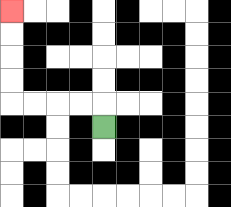{'start': '[4, 5]', 'end': '[0, 0]', 'path_directions': 'U,L,L,L,L,U,U,U,U', 'path_coordinates': '[[4, 5], [4, 4], [3, 4], [2, 4], [1, 4], [0, 4], [0, 3], [0, 2], [0, 1], [0, 0]]'}